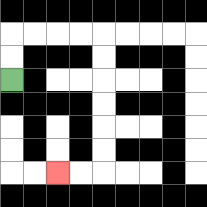{'start': '[0, 3]', 'end': '[2, 7]', 'path_directions': 'U,U,R,R,R,R,D,D,D,D,D,D,L,L', 'path_coordinates': '[[0, 3], [0, 2], [0, 1], [1, 1], [2, 1], [3, 1], [4, 1], [4, 2], [4, 3], [4, 4], [4, 5], [4, 6], [4, 7], [3, 7], [2, 7]]'}